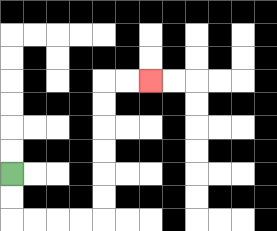{'start': '[0, 7]', 'end': '[6, 3]', 'path_directions': 'D,D,R,R,R,R,U,U,U,U,U,U,R,R', 'path_coordinates': '[[0, 7], [0, 8], [0, 9], [1, 9], [2, 9], [3, 9], [4, 9], [4, 8], [4, 7], [4, 6], [4, 5], [4, 4], [4, 3], [5, 3], [6, 3]]'}